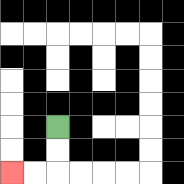{'start': '[2, 5]', 'end': '[0, 7]', 'path_directions': 'D,D,L,L', 'path_coordinates': '[[2, 5], [2, 6], [2, 7], [1, 7], [0, 7]]'}